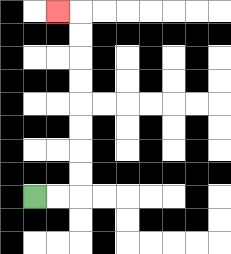{'start': '[1, 8]', 'end': '[2, 0]', 'path_directions': 'R,R,U,U,U,U,U,U,U,U,L', 'path_coordinates': '[[1, 8], [2, 8], [3, 8], [3, 7], [3, 6], [3, 5], [3, 4], [3, 3], [3, 2], [3, 1], [3, 0], [2, 0]]'}